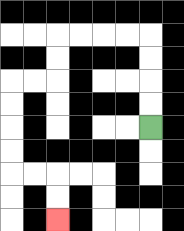{'start': '[6, 5]', 'end': '[2, 9]', 'path_directions': 'U,U,U,U,L,L,L,L,D,D,L,L,D,D,D,D,R,R,D,D', 'path_coordinates': '[[6, 5], [6, 4], [6, 3], [6, 2], [6, 1], [5, 1], [4, 1], [3, 1], [2, 1], [2, 2], [2, 3], [1, 3], [0, 3], [0, 4], [0, 5], [0, 6], [0, 7], [1, 7], [2, 7], [2, 8], [2, 9]]'}